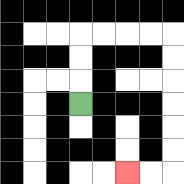{'start': '[3, 4]', 'end': '[5, 7]', 'path_directions': 'U,U,U,R,R,R,R,D,D,D,D,D,D,L,L', 'path_coordinates': '[[3, 4], [3, 3], [3, 2], [3, 1], [4, 1], [5, 1], [6, 1], [7, 1], [7, 2], [7, 3], [7, 4], [7, 5], [7, 6], [7, 7], [6, 7], [5, 7]]'}